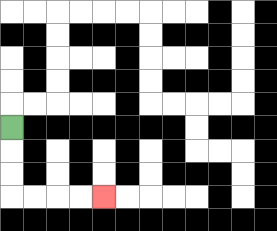{'start': '[0, 5]', 'end': '[4, 8]', 'path_directions': 'D,D,D,R,R,R,R', 'path_coordinates': '[[0, 5], [0, 6], [0, 7], [0, 8], [1, 8], [2, 8], [3, 8], [4, 8]]'}